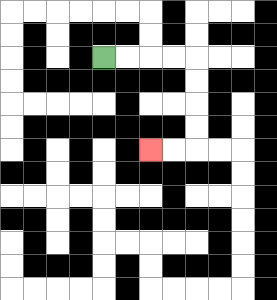{'start': '[4, 2]', 'end': '[6, 6]', 'path_directions': 'R,R,R,R,D,D,D,D,L,L', 'path_coordinates': '[[4, 2], [5, 2], [6, 2], [7, 2], [8, 2], [8, 3], [8, 4], [8, 5], [8, 6], [7, 6], [6, 6]]'}